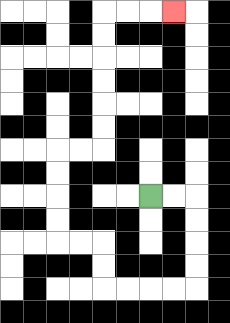{'start': '[6, 8]', 'end': '[7, 0]', 'path_directions': 'R,R,D,D,D,D,L,L,L,L,U,U,L,L,U,U,U,U,R,R,U,U,U,U,U,U,R,R,R', 'path_coordinates': '[[6, 8], [7, 8], [8, 8], [8, 9], [8, 10], [8, 11], [8, 12], [7, 12], [6, 12], [5, 12], [4, 12], [4, 11], [4, 10], [3, 10], [2, 10], [2, 9], [2, 8], [2, 7], [2, 6], [3, 6], [4, 6], [4, 5], [4, 4], [4, 3], [4, 2], [4, 1], [4, 0], [5, 0], [6, 0], [7, 0]]'}